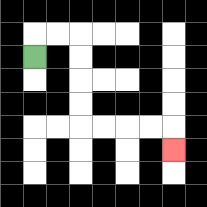{'start': '[1, 2]', 'end': '[7, 6]', 'path_directions': 'U,R,R,D,D,D,D,R,R,R,R,D', 'path_coordinates': '[[1, 2], [1, 1], [2, 1], [3, 1], [3, 2], [3, 3], [3, 4], [3, 5], [4, 5], [5, 5], [6, 5], [7, 5], [7, 6]]'}